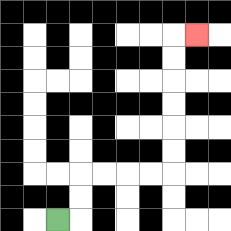{'start': '[2, 9]', 'end': '[8, 1]', 'path_directions': 'R,U,U,R,R,R,R,U,U,U,U,U,U,R', 'path_coordinates': '[[2, 9], [3, 9], [3, 8], [3, 7], [4, 7], [5, 7], [6, 7], [7, 7], [7, 6], [7, 5], [7, 4], [7, 3], [7, 2], [7, 1], [8, 1]]'}